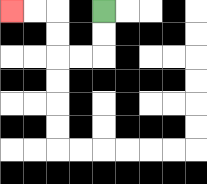{'start': '[4, 0]', 'end': '[0, 0]', 'path_directions': 'D,D,L,L,U,U,L,L', 'path_coordinates': '[[4, 0], [4, 1], [4, 2], [3, 2], [2, 2], [2, 1], [2, 0], [1, 0], [0, 0]]'}